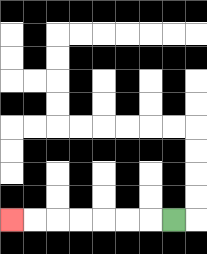{'start': '[7, 9]', 'end': '[0, 9]', 'path_directions': 'L,L,L,L,L,L,L', 'path_coordinates': '[[7, 9], [6, 9], [5, 9], [4, 9], [3, 9], [2, 9], [1, 9], [0, 9]]'}